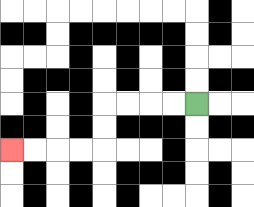{'start': '[8, 4]', 'end': '[0, 6]', 'path_directions': 'L,L,L,L,D,D,L,L,L,L', 'path_coordinates': '[[8, 4], [7, 4], [6, 4], [5, 4], [4, 4], [4, 5], [4, 6], [3, 6], [2, 6], [1, 6], [0, 6]]'}